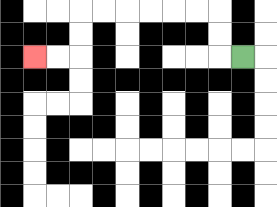{'start': '[10, 2]', 'end': '[1, 2]', 'path_directions': 'L,U,U,L,L,L,L,L,L,D,D,L,L', 'path_coordinates': '[[10, 2], [9, 2], [9, 1], [9, 0], [8, 0], [7, 0], [6, 0], [5, 0], [4, 0], [3, 0], [3, 1], [3, 2], [2, 2], [1, 2]]'}